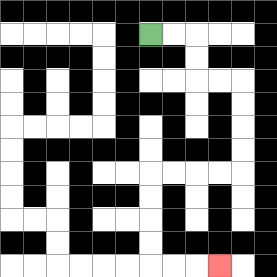{'start': '[6, 1]', 'end': '[9, 11]', 'path_directions': 'R,R,D,D,R,R,D,D,D,D,L,L,L,L,D,D,D,D,R,R,R', 'path_coordinates': '[[6, 1], [7, 1], [8, 1], [8, 2], [8, 3], [9, 3], [10, 3], [10, 4], [10, 5], [10, 6], [10, 7], [9, 7], [8, 7], [7, 7], [6, 7], [6, 8], [6, 9], [6, 10], [6, 11], [7, 11], [8, 11], [9, 11]]'}